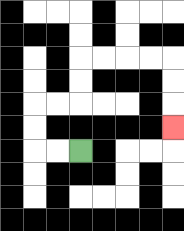{'start': '[3, 6]', 'end': '[7, 5]', 'path_directions': 'L,L,U,U,R,R,U,U,R,R,R,R,D,D,D', 'path_coordinates': '[[3, 6], [2, 6], [1, 6], [1, 5], [1, 4], [2, 4], [3, 4], [3, 3], [3, 2], [4, 2], [5, 2], [6, 2], [7, 2], [7, 3], [7, 4], [7, 5]]'}